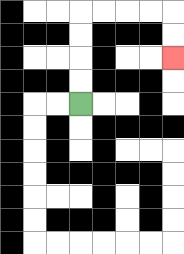{'start': '[3, 4]', 'end': '[7, 2]', 'path_directions': 'U,U,U,U,R,R,R,R,D,D', 'path_coordinates': '[[3, 4], [3, 3], [3, 2], [3, 1], [3, 0], [4, 0], [5, 0], [6, 0], [7, 0], [7, 1], [7, 2]]'}